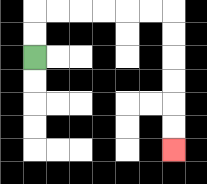{'start': '[1, 2]', 'end': '[7, 6]', 'path_directions': 'U,U,R,R,R,R,R,R,D,D,D,D,D,D', 'path_coordinates': '[[1, 2], [1, 1], [1, 0], [2, 0], [3, 0], [4, 0], [5, 0], [6, 0], [7, 0], [7, 1], [7, 2], [7, 3], [7, 4], [7, 5], [7, 6]]'}